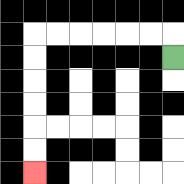{'start': '[7, 2]', 'end': '[1, 7]', 'path_directions': 'U,L,L,L,L,L,L,D,D,D,D,D,D', 'path_coordinates': '[[7, 2], [7, 1], [6, 1], [5, 1], [4, 1], [3, 1], [2, 1], [1, 1], [1, 2], [1, 3], [1, 4], [1, 5], [1, 6], [1, 7]]'}